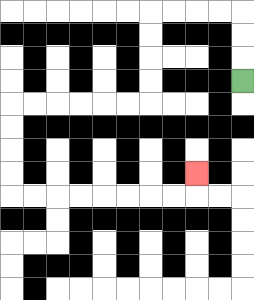{'start': '[10, 3]', 'end': '[8, 7]', 'path_directions': 'U,U,U,L,L,L,L,D,D,D,D,L,L,L,L,L,L,D,D,D,D,R,R,R,R,R,R,R,R,U', 'path_coordinates': '[[10, 3], [10, 2], [10, 1], [10, 0], [9, 0], [8, 0], [7, 0], [6, 0], [6, 1], [6, 2], [6, 3], [6, 4], [5, 4], [4, 4], [3, 4], [2, 4], [1, 4], [0, 4], [0, 5], [0, 6], [0, 7], [0, 8], [1, 8], [2, 8], [3, 8], [4, 8], [5, 8], [6, 8], [7, 8], [8, 8], [8, 7]]'}